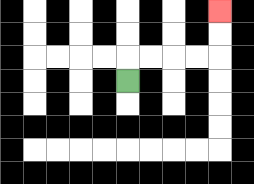{'start': '[5, 3]', 'end': '[9, 0]', 'path_directions': 'U,R,R,R,R,U,U', 'path_coordinates': '[[5, 3], [5, 2], [6, 2], [7, 2], [8, 2], [9, 2], [9, 1], [9, 0]]'}